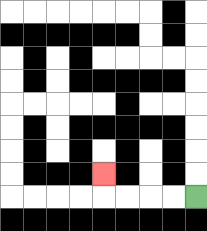{'start': '[8, 8]', 'end': '[4, 7]', 'path_directions': 'L,L,L,L,U', 'path_coordinates': '[[8, 8], [7, 8], [6, 8], [5, 8], [4, 8], [4, 7]]'}